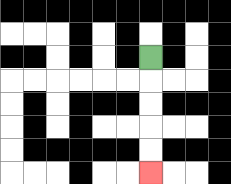{'start': '[6, 2]', 'end': '[6, 7]', 'path_directions': 'D,D,D,D,D', 'path_coordinates': '[[6, 2], [6, 3], [6, 4], [6, 5], [6, 6], [6, 7]]'}